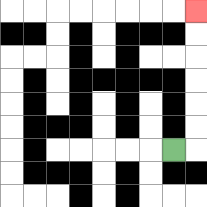{'start': '[7, 6]', 'end': '[8, 0]', 'path_directions': 'R,U,U,U,U,U,U', 'path_coordinates': '[[7, 6], [8, 6], [8, 5], [8, 4], [8, 3], [8, 2], [8, 1], [8, 0]]'}